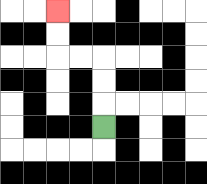{'start': '[4, 5]', 'end': '[2, 0]', 'path_directions': 'U,U,U,L,L,U,U', 'path_coordinates': '[[4, 5], [4, 4], [4, 3], [4, 2], [3, 2], [2, 2], [2, 1], [2, 0]]'}